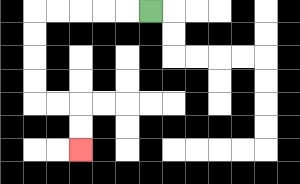{'start': '[6, 0]', 'end': '[3, 6]', 'path_directions': 'L,L,L,L,L,D,D,D,D,R,R,D,D', 'path_coordinates': '[[6, 0], [5, 0], [4, 0], [3, 0], [2, 0], [1, 0], [1, 1], [1, 2], [1, 3], [1, 4], [2, 4], [3, 4], [3, 5], [3, 6]]'}